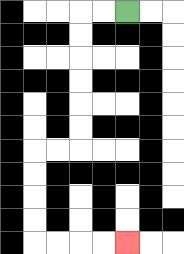{'start': '[5, 0]', 'end': '[5, 10]', 'path_directions': 'L,L,D,D,D,D,D,D,L,L,D,D,D,D,R,R,R,R', 'path_coordinates': '[[5, 0], [4, 0], [3, 0], [3, 1], [3, 2], [3, 3], [3, 4], [3, 5], [3, 6], [2, 6], [1, 6], [1, 7], [1, 8], [1, 9], [1, 10], [2, 10], [3, 10], [4, 10], [5, 10]]'}